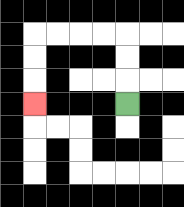{'start': '[5, 4]', 'end': '[1, 4]', 'path_directions': 'U,U,U,L,L,L,L,D,D,D', 'path_coordinates': '[[5, 4], [5, 3], [5, 2], [5, 1], [4, 1], [3, 1], [2, 1], [1, 1], [1, 2], [1, 3], [1, 4]]'}